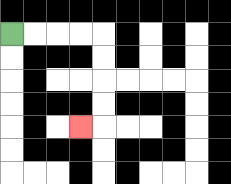{'start': '[0, 1]', 'end': '[3, 5]', 'path_directions': 'R,R,R,R,D,D,D,D,L', 'path_coordinates': '[[0, 1], [1, 1], [2, 1], [3, 1], [4, 1], [4, 2], [4, 3], [4, 4], [4, 5], [3, 5]]'}